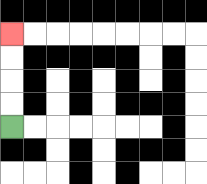{'start': '[0, 5]', 'end': '[0, 1]', 'path_directions': 'U,U,U,U', 'path_coordinates': '[[0, 5], [0, 4], [0, 3], [0, 2], [0, 1]]'}